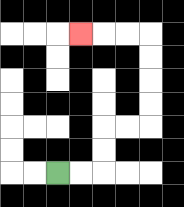{'start': '[2, 7]', 'end': '[3, 1]', 'path_directions': 'R,R,U,U,R,R,U,U,U,U,L,L,L', 'path_coordinates': '[[2, 7], [3, 7], [4, 7], [4, 6], [4, 5], [5, 5], [6, 5], [6, 4], [6, 3], [6, 2], [6, 1], [5, 1], [4, 1], [3, 1]]'}